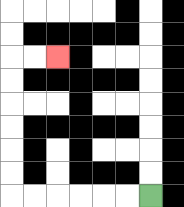{'start': '[6, 8]', 'end': '[2, 2]', 'path_directions': 'L,L,L,L,L,L,U,U,U,U,U,U,R,R', 'path_coordinates': '[[6, 8], [5, 8], [4, 8], [3, 8], [2, 8], [1, 8], [0, 8], [0, 7], [0, 6], [0, 5], [0, 4], [0, 3], [0, 2], [1, 2], [2, 2]]'}